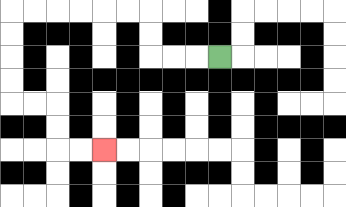{'start': '[9, 2]', 'end': '[4, 6]', 'path_directions': 'L,L,L,U,U,L,L,L,L,L,L,D,D,D,D,R,R,D,D,R,R', 'path_coordinates': '[[9, 2], [8, 2], [7, 2], [6, 2], [6, 1], [6, 0], [5, 0], [4, 0], [3, 0], [2, 0], [1, 0], [0, 0], [0, 1], [0, 2], [0, 3], [0, 4], [1, 4], [2, 4], [2, 5], [2, 6], [3, 6], [4, 6]]'}